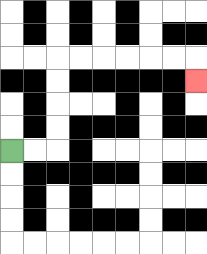{'start': '[0, 6]', 'end': '[8, 3]', 'path_directions': 'R,R,U,U,U,U,R,R,R,R,R,R,D', 'path_coordinates': '[[0, 6], [1, 6], [2, 6], [2, 5], [2, 4], [2, 3], [2, 2], [3, 2], [4, 2], [5, 2], [6, 2], [7, 2], [8, 2], [8, 3]]'}